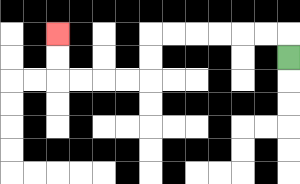{'start': '[12, 2]', 'end': '[2, 1]', 'path_directions': 'U,L,L,L,L,L,L,D,D,L,L,L,L,U,U', 'path_coordinates': '[[12, 2], [12, 1], [11, 1], [10, 1], [9, 1], [8, 1], [7, 1], [6, 1], [6, 2], [6, 3], [5, 3], [4, 3], [3, 3], [2, 3], [2, 2], [2, 1]]'}